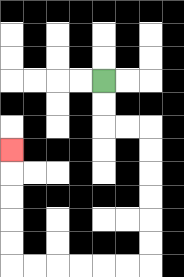{'start': '[4, 3]', 'end': '[0, 6]', 'path_directions': 'D,D,R,R,D,D,D,D,D,D,L,L,L,L,L,L,U,U,U,U,U', 'path_coordinates': '[[4, 3], [4, 4], [4, 5], [5, 5], [6, 5], [6, 6], [6, 7], [6, 8], [6, 9], [6, 10], [6, 11], [5, 11], [4, 11], [3, 11], [2, 11], [1, 11], [0, 11], [0, 10], [0, 9], [0, 8], [0, 7], [0, 6]]'}